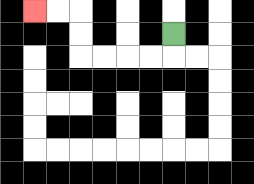{'start': '[7, 1]', 'end': '[1, 0]', 'path_directions': 'D,L,L,L,L,U,U,L,L', 'path_coordinates': '[[7, 1], [7, 2], [6, 2], [5, 2], [4, 2], [3, 2], [3, 1], [3, 0], [2, 0], [1, 0]]'}